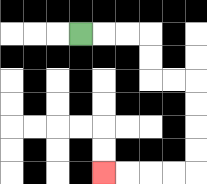{'start': '[3, 1]', 'end': '[4, 7]', 'path_directions': 'R,R,R,D,D,R,R,D,D,D,D,L,L,L,L', 'path_coordinates': '[[3, 1], [4, 1], [5, 1], [6, 1], [6, 2], [6, 3], [7, 3], [8, 3], [8, 4], [8, 5], [8, 6], [8, 7], [7, 7], [6, 7], [5, 7], [4, 7]]'}